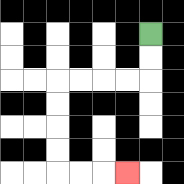{'start': '[6, 1]', 'end': '[5, 7]', 'path_directions': 'D,D,L,L,L,L,D,D,D,D,R,R,R', 'path_coordinates': '[[6, 1], [6, 2], [6, 3], [5, 3], [4, 3], [3, 3], [2, 3], [2, 4], [2, 5], [2, 6], [2, 7], [3, 7], [4, 7], [5, 7]]'}